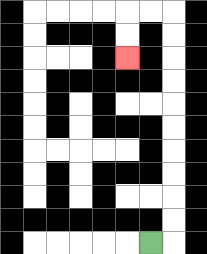{'start': '[6, 10]', 'end': '[5, 2]', 'path_directions': 'R,U,U,U,U,U,U,U,U,U,U,L,L,D,D', 'path_coordinates': '[[6, 10], [7, 10], [7, 9], [7, 8], [7, 7], [7, 6], [7, 5], [7, 4], [7, 3], [7, 2], [7, 1], [7, 0], [6, 0], [5, 0], [5, 1], [5, 2]]'}